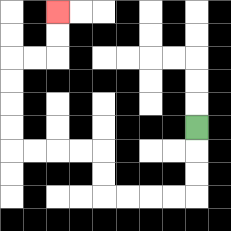{'start': '[8, 5]', 'end': '[2, 0]', 'path_directions': 'D,D,D,L,L,L,L,U,U,L,L,L,L,U,U,U,U,R,R,U,U', 'path_coordinates': '[[8, 5], [8, 6], [8, 7], [8, 8], [7, 8], [6, 8], [5, 8], [4, 8], [4, 7], [4, 6], [3, 6], [2, 6], [1, 6], [0, 6], [0, 5], [0, 4], [0, 3], [0, 2], [1, 2], [2, 2], [2, 1], [2, 0]]'}